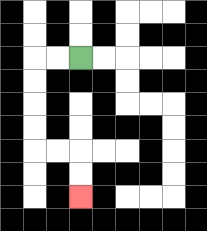{'start': '[3, 2]', 'end': '[3, 8]', 'path_directions': 'L,L,D,D,D,D,R,R,D,D', 'path_coordinates': '[[3, 2], [2, 2], [1, 2], [1, 3], [1, 4], [1, 5], [1, 6], [2, 6], [3, 6], [3, 7], [3, 8]]'}